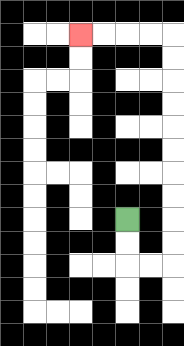{'start': '[5, 9]', 'end': '[3, 1]', 'path_directions': 'D,D,R,R,U,U,U,U,U,U,U,U,U,U,L,L,L,L', 'path_coordinates': '[[5, 9], [5, 10], [5, 11], [6, 11], [7, 11], [7, 10], [7, 9], [7, 8], [7, 7], [7, 6], [7, 5], [7, 4], [7, 3], [7, 2], [7, 1], [6, 1], [5, 1], [4, 1], [3, 1]]'}